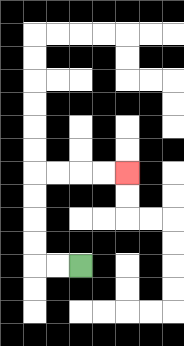{'start': '[3, 11]', 'end': '[5, 7]', 'path_directions': 'L,L,U,U,U,U,R,R,R,R', 'path_coordinates': '[[3, 11], [2, 11], [1, 11], [1, 10], [1, 9], [1, 8], [1, 7], [2, 7], [3, 7], [4, 7], [5, 7]]'}